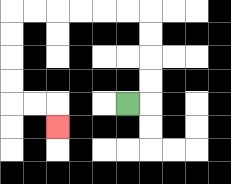{'start': '[5, 4]', 'end': '[2, 5]', 'path_directions': 'R,U,U,U,U,L,L,L,L,L,L,D,D,D,D,R,R,D', 'path_coordinates': '[[5, 4], [6, 4], [6, 3], [6, 2], [6, 1], [6, 0], [5, 0], [4, 0], [3, 0], [2, 0], [1, 0], [0, 0], [0, 1], [0, 2], [0, 3], [0, 4], [1, 4], [2, 4], [2, 5]]'}